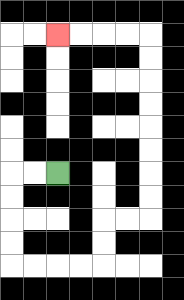{'start': '[2, 7]', 'end': '[2, 1]', 'path_directions': 'L,L,D,D,D,D,R,R,R,R,U,U,R,R,U,U,U,U,U,U,U,U,L,L,L,L', 'path_coordinates': '[[2, 7], [1, 7], [0, 7], [0, 8], [0, 9], [0, 10], [0, 11], [1, 11], [2, 11], [3, 11], [4, 11], [4, 10], [4, 9], [5, 9], [6, 9], [6, 8], [6, 7], [6, 6], [6, 5], [6, 4], [6, 3], [6, 2], [6, 1], [5, 1], [4, 1], [3, 1], [2, 1]]'}